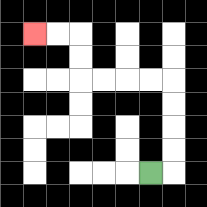{'start': '[6, 7]', 'end': '[1, 1]', 'path_directions': 'R,U,U,U,U,L,L,L,L,U,U,L,L', 'path_coordinates': '[[6, 7], [7, 7], [7, 6], [7, 5], [7, 4], [7, 3], [6, 3], [5, 3], [4, 3], [3, 3], [3, 2], [3, 1], [2, 1], [1, 1]]'}